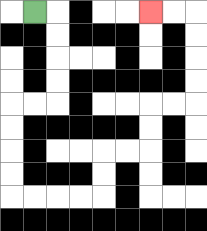{'start': '[1, 0]', 'end': '[6, 0]', 'path_directions': 'R,D,D,D,D,L,L,D,D,D,D,R,R,R,R,U,U,R,R,U,U,R,R,U,U,U,U,L,L', 'path_coordinates': '[[1, 0], [2, 0], [2, 1], [2, 2], [2, 3], [2, 4], [1, 4], [0, 4], [0, 5], [0, 6], [0, 7], [0, 8], [1, 8], [2, 8], [3, 8], [4, 8], [4, 7], [4, 6], [5, 6], [6, 6], [6, 5], [6, 4], [7, 4], [8, 4], [8, 3], [8, 2], [8, 1], [8, 0], [7, 0], [6, 0]]'}